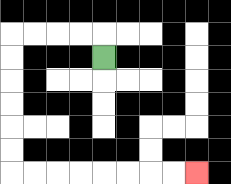{'start': '[4, 2]', 'end': '[8, 7]', 'path_directions': 'U,L,L,L,L,D,D,D,D,D,D,R,R,R,R,R,R,R,R', 'path_coordinates': '[[4, 2], [4, 1], [3, 1], [2, 1], [1, 1], [0, 1], [0, 2], [0, 3], [0, 4], [0, 5], [0, 6], [0, 7], [1, 7], [2, 7], [3, 7], [4, 7], [5, 7], [6, 7], [7, 7], [8, 7]]'}